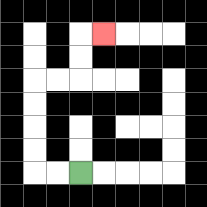{'start': '[3, 7]', 'end': '[4, 1]', 'path_directions': 'L,L,U,U,U,U,R,R,U,U,R', 'path_coordinates': '[[3, 7], [2, 7], [1, 7], [1, 6], [1, 5], [1, 4], [1, 3], [2, 3], [3, 3], [3, 2], [3, 1], [4, 1]]'}